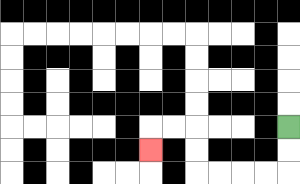{'start': '[12, 5]', 'end': '[6, 6]', 'path_directions': 'D,D,L,L,L,L,U,U,L,L,D', 'path_coordinates': '[[12, 5], [12, 6], [12, 7], [11, 7], [10, 7], [9, 7], [8, 7], [8, 6], [8, 5], [7, 5], [6, 5], [6, 6]]'}